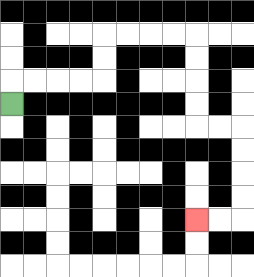{'start': '[0, 4]', 'end': '[8, 9]', 'path_directions': 'U,R,R,R,R,U,U,R,R,R,R,D,D,D,D,R,R,D,D,D,D,L,L', 'path_coordinates': '[[0, 4], [0, 3], [1, 3], [2, 3], [3, 3], [4, 3], [4, 2], [4, 1], [5, 1], [6, 1], [7, 1], [8, 1], [8, 2], [8, 3], [8, 4], [8, 5], [9, 5], [10, 5], [10, 6], [10, 7], [10, 8], [10, 9], [9, 9], [8, 9]]'}